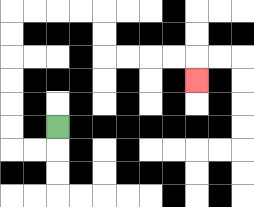{'start': '[2, 5]', 'end': '[8, 3]', 'path_directions': 'D,L,L,U,U,U,U,U,U,R,R,R,R,D,D,R,R,R,R,D', 'path_coordinates': '[[2, 5], [2, 6], [1, 6], [0, 6], [0, 5], [0, 4], [0, 3], [0, 2], [0, 1], [0, 0], [1, 0], [2, 0], [3, 0], [4, 0], [4, 1], [4, 2], [5, 2], [6, 2], [7, 2], [8, 2], [8, 3]]'}